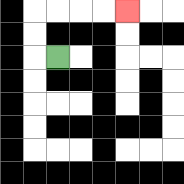{'start': '[2, 2]', 'end': '[5, 0]', 'path_directions': 'L,U,U,R,R,R,R', 'path_coordinates': '[[2, 2], [1, 2], [1, 1], [1, 0], [2, 0], [3, 0], [4, 0], [5, 0]]'}